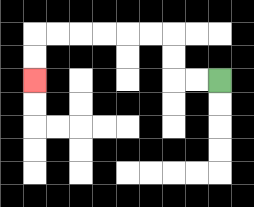{'start': '[9, 3]', 'end': '[1, 3]', 'path_directions': 'L,L,U,U,L,L,L,L,L,L,D,D', 'path_coordinates': '[[9, 3], [8, 3], [7, 3], [7, 2], [7, 1], [6, 1], [5, 1], [4, 1], [3, 1], [2, 1], [1, 1], [1, 2], [1, 3]]'}